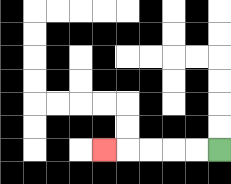{'start': '[9, 6]', 'end': '[4, 6]', 'path_directions': 'L,L,L,L,L', 'path_coordinates': '[[9, 6], [8, 6], [7, 6], [6, 6], [5, 6], [4, 6]]'}